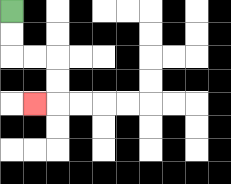{'start': '[0, 0]', 'end': '[1, 4]', 'path_directions': 'D,D,R,R,D,D,L', 'path_coordinates': '[[0, 0], [0, 1], [0, 2], [1, 2], [2, 2], [2, 3], [2, 4], [1, 4]]'}